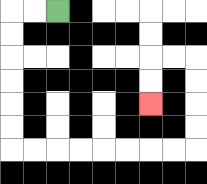{'start': '[2, 0]', 'end': '[6, 4]', 'path_directions': 'L,L,D,D,D,D,D,D,R,R,R,R,R,R,R,R,U,U,U,U,L,L,D,D', 'path_coordinates': '[[2, 0], [1, 0], [0, 0], [0, 1], [0, 2], [0, 3], [0, 4], [0, 5], [0, 6], [1, 6], [2, 6], [3, 6], [4, 6], [5, 6], [6, 6], [7, 6], [8, 6], [8, 5], [8, 4], [8, 3], [8, 2], [7, 2], [6, 2], [6, 3], [6, 4]]'}